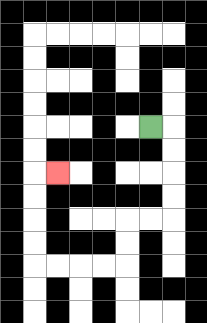{'start': '[6, 5]', 'end': '[2, 7]', 'path_directions': 'R,D,D,D,D,L,L,D,D,L,L,L,L,U,U,U,U,R', 'path_coordinates': '[[6, 5], [7, 5], [7, 6], [7, 7], [7, 8], [7, 9], [6, 9], [5, 9], [5, 10], [5, 11], [4, 11], [3, 11], [2, 11], [1, 11], [1, 10], [1, 9], [1, 8], [1, 7], [2, 7]]'}